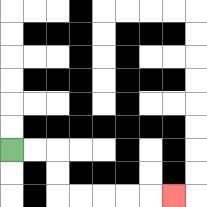{'start': '[0, 6]', 'end': '[7, 8]', 'path_directions': 'R,R,D,D,R,R,R,R,R', 'path_coordinates': '[[0, 6], [1, 6], [2, 6], [2, 7], [2, 8], [3, 8], [4, 8], [5, 8], [6, 8], [7, 8]]'}